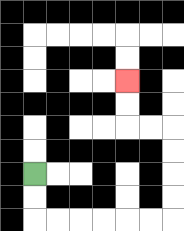{'start': '[1, 7]', 'end': '[5, 3]', 'path_directions': 'D,D,R,R,R,R,R,R,U,U,U,U,L,L,U,U', 'path_coordinates': '[[1, 7], [1, 8], [1, 9], [2, 9], [3, 9], [4, 9], [5, 9], [6, 9], [7, 9], [7, 8], [7, 7], [7, 6], [7, 5], [6, 5], [5, 5], [5, 4], [5, 3]]'}